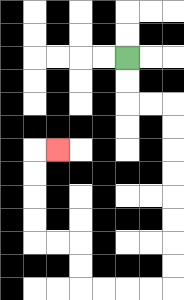{'start': '[5, 2]', 'end': '[2, 6]', 'path_directions': 'D,D,R,R,D,D,D,D,D,D,D,D,L,L,L,L,U,U,L,L,U,U,U,U,R', 'path_coordinates': '[[5, 2], [5, 3], [5, 4], [6, 4], [7, 4], [7, 5], [7, 6], [7, 7], [7, 8], [7, 9], [7, 10], [7, 11], [7, 12], [6, 12], [5, 12], [4, 12], [3, 12], [3, 11], [3, 10], [2, 10], [1, 10], [1, 9], [1, 8], [1, 7], [1, 6], [2, 6]]'}